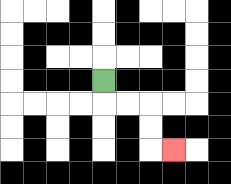{'start': '[4, 3]', 'end': '[7, 6]', 'path_directions': 'D,R,R,D,D,R', 'path_coordinates': '[[4, 3], [4, 4], [5, 4], [6, 4], [6, 5], [6, 6], [7, 6]]'}